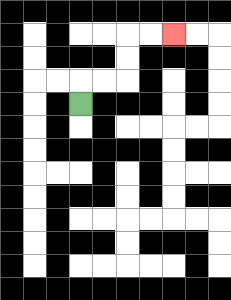{'start': '[3, 4]', 'end': '[7, 1]', 'path_directions': 'U,R,R,U,U,R,R', 'path_coordinates': '[[3, 4], [3, 3], [4, 3], [5, 3], [5, 2], [5, 1], [6, 1], [7, 1]]'}